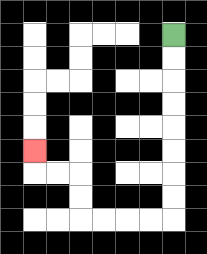{'start': '[7, 1]', 'end': '[1, 6]', 'path_directions': 'D,D,D,D,D,D,D,D,L,L,L,L,U,U,L,L,U', 'path_coordinates': '[[7, 1], [7, 2], [7, 3], [7, 4], [7, 5], [7, 6], [7, 7], [7, 8], [7, 9], [6, 9], [5, 9], [4, 9], [3, 9], [3, 8], [3, 7], [2, 7], [1, 7], [1, 6]]'}